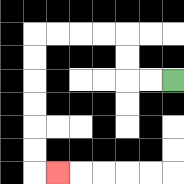{'start': '[7, 3]', 'end': '[2, 7]', 'path_directions': 'L,L,U,U,L,L,L,L,D,D,D,D,D,D,R', 'path_coordinates': '[[7, 3], [6, 3], [5, 3], [5, 2], [5, 1], [4, 1], [3, 1], [2, 1], [1, 1], [1, 2], [1, 3], [1, 4], [1, 5], [1, 6], [1, 7], [2, 7]]'}